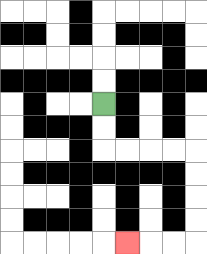{'start': '[4, 4]', 'end': '[5, 10]', 'path_directions': 'D,D,R,R,R,R,D,D,D,D,L,L,L', 'path_coordinates': '[[4, 4], [4, 5], [4, 6], [5, 6], [6, 6], [7, 6], [8, 6], [8, 7], [8, 8], [8, 9], [8, 10], [7, 10], [6, 10], [5, 10]]'}